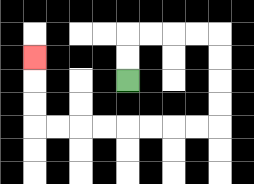{'start': '[5, 3]', 'end': '[1, 2]', 'path_directions': 'U,U,R,R,R,R,D,D,D,D,L,L,L,L,L,L,L,L,U,U,U', 'path_coordinates': '[[5, 3], [5, 2], [5, 1], [6, 1], [7, 1], [8, 1], [9, 1], [9, 2], [9, 3], [9, 4], [9, 5], [8, 5], [7, 5], [6, 5], [5, 5], [4, 5], [3, 5], [2, 5], [1, 5], [1, 4], [1, 3], [1, 2]]'}